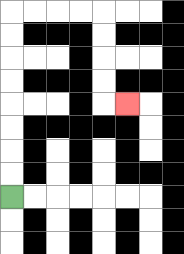{'start': '[0, 8]', 'end': '[5, 4]', 'path_directions': 'U,U,U,U,U,U,U,U,R,R,R,R,D,D,D,D,R', 'path_coordinates': '[[0, 8], [0, 7], [0, 6], [0, 5], [0, 4], [0, 3], [0, 2], [0, 1], [0, 0], [1, 0], [2, 0], [3, 0], [4, 0], [4, 1], [4, 2], [4, 3], [4, 4], [5, 4]]'}